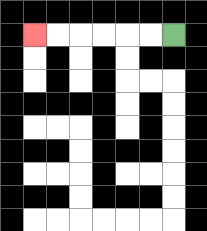{'start': '[7, 1]', 'end': '[1, 1]', 'path_directions': 'L,L,L,L,L,L', 'path_coordinates': '[[7, 1], [6, 1], [5, 1], [4, 1], [3, 1], [2, 1], [1, 1]]'}